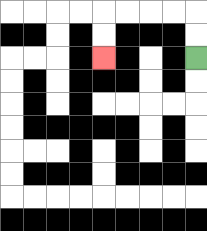{'start': '[8, 2]', 'end': '[4, 2]', 'path_directions': 'U,U,L,L,L,L,D,D', 'path_coordinates': '[[8, 2], [8, 1], [8, 0], [7, 0], [6, 0], [5, 0], [4, 0], [4, 1], [4, 2]]'}